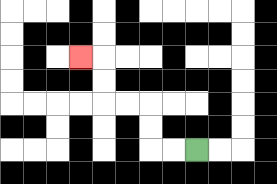{'start': '[8, 6]', 'end': '[3, 2]', 'path_directions': 'L,L,U,U,L,L,U,U,L', 'path_coordinates': '[[8, 6], [7, 6], [6, 6], [6, 5], [6, 4], [5, 4], [4, 4], [4, 3], [4, 2], [3, 2]]'}